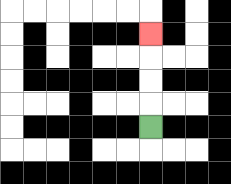{'start': '[6, 5]', 'end': '[6, 1]', 'path_directions': 'U,U,U,U', 'path_coordinates': '[[6, 5], [6, 4], [6, 3], [6, 2], [6, 1]]'}